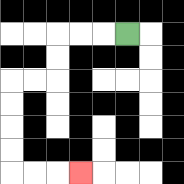{'start': '[5, 1]', 'end': '[3, 7]', 'path_directions': 'L,L,L,D,D,L,L,D,D,D,D,R,R,R', 'path_coordinates': '[[5, 1], [4, 1], [3, 1], [2, 1], [2, 2], [2, 3], [1, 3], [0, 3], [0, 4], [0, 5], [0, 6], [0, 7], [1, 7], [2, 7], [3, 7]]'}